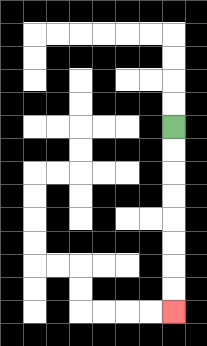{'start': '[7, 5]', 'end': '[7, 13]', 'path_directions': 'D,D,D,D,D,D,D,D', 'path_coordinates': '[[7, 5], [7, 6], [7, 7], [7, 8], [7, 9], [7, 10], [7, 11], [7, 12], [7, 13]]'}